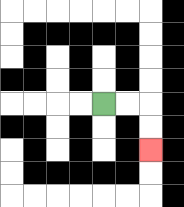{'start': '[4, 4]', 'end': '[6, 6]', 'path_directions': 'R,R,D,D', 'path_coordinates': '[[4, 4], [5, 4], [6, 4], [6, 5], [6, 6]]'}